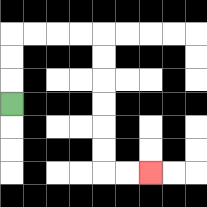{'start': '[0, 4]', 'end': '[6, 7]', 'path_directions': 'U,U,U,R,R,R,R,D,D,D,D,D,D,R,R', 'path_coordinates': '[[0, 4], [0, 3], [0, 2], [0, 1], [1, 1], [2, 1], [3, 1], [4, 1], [4, 2], [4, 3], [4, 4], [4, 5], [4, 6], [4, 7], [5, 7], [6, 7]]'}